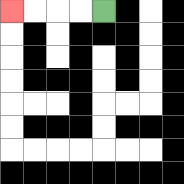{'start': '[4, 0]', 'end': '[0, 0]', 'path_directions': 'L,L,L,L', 'path_coordinates': '[[4, 0], [3, 0], [2, 0], [1, 0], [0, 0]]'}